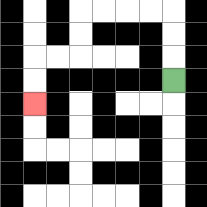{'start': '[7, 3]', 'end': '[1, 4]', 'path_directions': 'U,U,U,L,L,L,L,D,D,L,L,D,D', 'path_coordinates': '[[7, 3], [7, 2], [7, 1], [7, 0], [6, 0], [5, 0], [4, 0], [3, 0], [3, 1], [3, 2], [2, 2], [1, 2], [1, 3], [1, 4]]'}